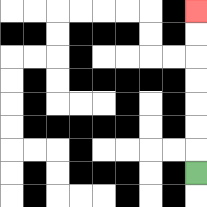{'start': '[8, 7]', 'end': '[8, 0]', 'path_directions': 'U,U,U,U,U,U,U', 'path_coordinates': '[[8, 7], [8, 6], [8, 5], [8, 4], [8, 3], [8, 2], [8, 1], [8, 0]]'}